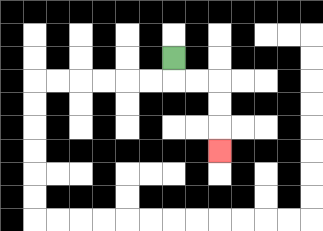{'start': '[7, 2]', 'end': '[9, 6]', 'path_directions': 'D,R,R,D,D,D', 'path_coordinates': '[[7, 2], [7, 3], [8, 3], [9, 3], [9, 4], [9, 5], [9, 6]]'}